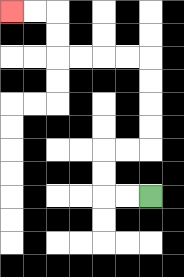{'start': '[6, 8]', 'end': '[0, 0]', 'path_directions': 'L,L,U,U,R,R,U,U,U,U,L,L,L,L,U,U,L,L', 'path_coordinates': '[[6, 8], [5, 8], [4, 8], [4, 7], [4, 6], [5, 6], [6, 6], [6, 5], [6, 4], [6, 3], [6, 2], [5, 2], [4, 2], [3, 2], [2, 2], [2, 1], [2, 0], [1, 0], [0, 0]]'}